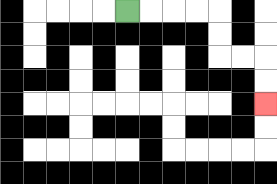{'start': '[5, 0]', 'end': '[11, 4]', 'path_directions': 'R,R,R,R,D,D,R,R,D,D', 'path_coordinates': '[[5, 0], [6, 0], [7, 0], [8, 0], [9, 0], [9, 1], [9, 2], [10, 2], [11, 2], [11, 3], [11, 4]]'}